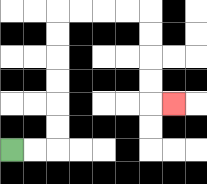{'start': '[0, 6]', 'end': '[7, 4]', 'path_directions': 'R,R,U,U,U,U,U,U,R,R,R,R,D,D,D,D,R', 'path_coordinates': '[[0, 6], [1, 6], [2, 6], [2, 5], [2, 4], [2, 3], [2, 2], [2, 1], [2, 0], [3, 0], [4, 0], [5, 0], [6, 0], [6, 1], [6, 2], [6, 3], [6, 4], [7, 4]]'}